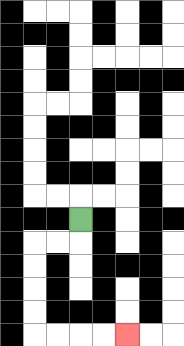{'start': '[3, 9]', 'end': '[5, 14]', 'path_directions': 'D,L,L,D,D,D,D,R,R,R,R', 'path_coordinates': '[[3, 9], [3, 10], [2, 10], [1, 10], [1, 11], [1, 12], [1, 13], [1, 14], [2, 14], [3, 14], [4, 14], [5, 14]]'}